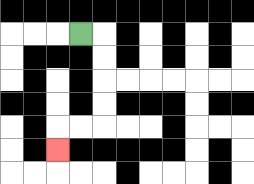{'start': '[3, 1]', 'end': '[2, 6]', 'path_directions': 'R,D,D,D,D,L,L,D', 'path_coordinates': '[[3, 1], [4, 1], [4, 2], [4, 3], [4, 4], [4, 5], [3, 5], [2, 5], [2, 6]]'}